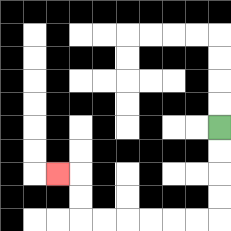{'start': '[9, 5]', 'end': '[2, 7]', 'path_directions': 'D,D,D,D,L,L,L,L,L,L,U,U,L', 'path_coordinates': '[[9, 5], [9, 6], [9, 7], [9, 8], [9, 9], [8, 9], [7, 9], [6, 9], [5, 9], [4, 9], [3, 9], [3, 8], [3, 7], [2, 7]]'}